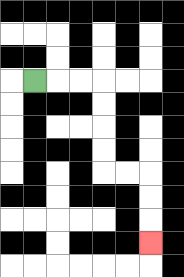{'start': '[1, 3]', 'end': '[6, 10]', 'path_directions': 'R,R,R,D,D,D,D,R,R,D,D,D', 'path_coordinates': '[[1, 3], [2, 3], [3, 3], [4, 3], [4, 4], [4, 5], [4, 6], [4, 7], [5, 7], [6, 7], [6, 8], [6, 9], [6, 10]]'}